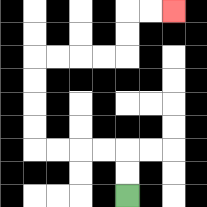{'start': '[5, 8]', 'end': '[7, 0]', 'path_directions': 'U,U,L,L,L,L,U,U,U,U,R,R,R,R,U,U,R,R', 'path_coordinates': '[[5, 8], [5, 7], [5, 6], [4, 6], [3, 6], [2, 6], [1, 6], [1, 5], [1, 4], [1, 3], [1, 2], [2, 2], [3, 2], [4, 2], [5, 2], [5, 1], [5, 0], [6, 0], [7, 0]]'}